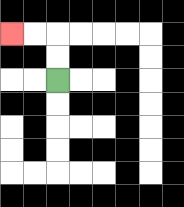{'start': '[2, 3]', 'end': '[0, 1]', 'path_directions': 'U,U,L,L', 'path_coordinates': '[[2, 3], [2, 2], [2, 1], [1, 1], [0, 1]]'}